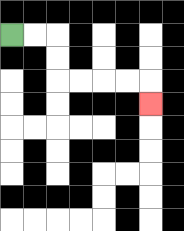{'start': '[0, 1]', 'end': '[6, 4]', 'path_directions': 'R,R,D,D,R,R,R,R,D', 'path_coordinates': '[[0, 1], [1, 1], [2, 1], [2, 2], [2, 3], [3, 3], [4, 3], [5, 3], [6, 3], [6, 4]]'}